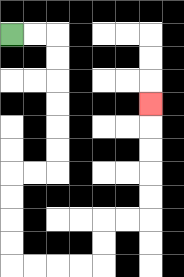{'start': '[0, 1]', 'end': '[6, 4]', 'path_directions': 'R,R,D,D,D,D,D,D,L,L,D,D,D,D,R,R,R,R,U,U,R,R,U,U,U,U,U', 'path_coordinates': '[[0, 1], [1, 1], [2, 1], [2, 2], [2, 3], [2, 4], [2, 5], [2, 6], [2, 7], [1, 7], [0, 7], [0, 8], [0, 9], [0, 10], [0, 11], [1, 11], [2, 11], [3, 11], [4, 11], [4, 10], [4, 9], [5, 9], [6, 9], [6, 8], [6, 7], [6, 6], [6, 5], [6, 4]]'}